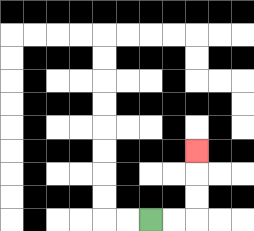{'start': '[6, 9]', 'end': '[8, 6]', 'path_directions': 'R,R,U,U,U', 'path_coordinates': '[[6, 9], [7, 9], [8, 9], [8, 8], [8, 7], [8, 6]]'}